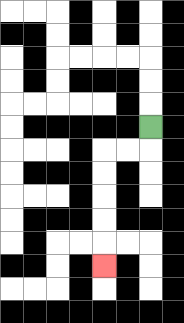{'start': '[6, 5]', 'end': '[4, 11]', 'path_directions': 'D,L,L,D,D,D,D,D', 'path_coordinates': '[[6, 5], [6, 6], [5, 6], [4, 6], [4, 7], [4, 8], [4, 9], [4, 10], [4, 11]]'}